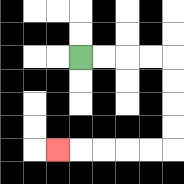{'start': '[3, 2]', 'end': '[2, 6]', 'path_directions': 'R,R,R,R,D,D,D,D,L,L,L,L,L', 'path_coordinates': '[[3, 2], [4, 2], [5, 2], [6, 2], [7, 2], [7, 3], [7, 4], [7, 5], [7, 6], [6, 6], [5, 6], [4, 6], [3, 6], [2, 6]]'}